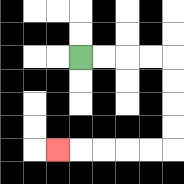{'start': '[3, 2]', 'end': '[2, 6]', 'path_directions': 'R,R,R,R,D,D,D,D,L,L,L,L,L', 'path_coordinates': '[[3, 2], [4, 2], [5, 2], [6, 2], [7, 2], [7, 3], [7, 4], [7, 5], [7, 6], [6, 6], [5, 6], [4, 6], [3, 6], [2, 6]]'}